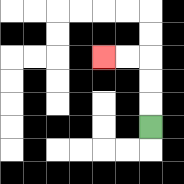{'start': '[6, 5]', 'end': '[4, 2]', 'path_directions': 'U,U,U,L,L', 'path_coordinates': '[[6, 5], [6, 4], [6, 3], [6, 2], [5, 2], [4, 2]]'}